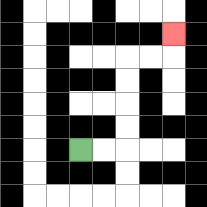{'start': '[3, 6]', 'end': '[7, 1]', 'path_directions': 'R,R,U,U,U,U,R,R,U', 'path_coordinates': '[[3, 6], [4, 6], [5, 6], [5, 5], [5, 4], [5, 3], [5, 2], [6, 2], [7, 2], [7, 1]]'}